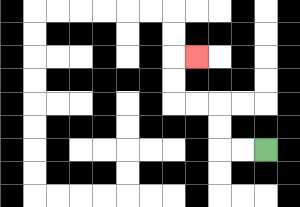{'start': '[11, 6]', 'end': '[8, 2]', 'path_directions': 'L,L,U,U,L,L,U,U,R', 'path_coordinates': '[[11, 6], [10, 6], [9, 6], [9, 5], [9, 4], [8, 4], [7, 4], [7, 3], [7, 2], [8, 2]]'}